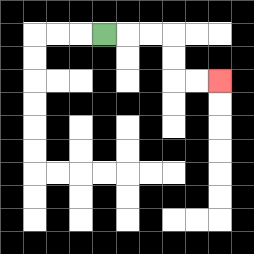{'start': '[4, 1]', 'end': '[9, 3]', 'path_directions': 'R,R,R,D,D,R,R', 'path_coordinates': '[[4, 1], [5, 1], [6, 1], [7, 1], [7, 2], [7, 3], [8, 3], [9, 3]]'}